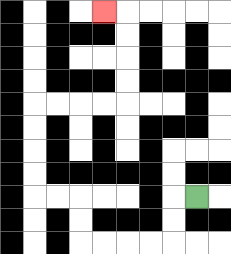{'start': '[8, 8]', 'end': '[4, 0]', 'path_directions': 'L,D,D,L,L,L,L,U,U,L,L,U,U,U,U,R,R,R,R,U,U,U,U,L', 'path_coordinates': '[[8, 8], [7, 8], [7, 9], [7, 10], [6, 10], [5, 10], [4, 10], [3, 10], [3, 9], [3, 8], [2, 8], [1, 8], [1, 7], [1, 6], [1, 5], [1, 4], [2, 4], [3, 4], [4, 4], [5, 4], [5, 3], [5, 2], [5, 1], [5, 0], [4, 0]]'}